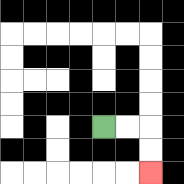{'start': '[4, 5]', 'end': '[6, 7]', 'path_directions': 'R,R,D,D', 'path_coordinates': '[[4, 5], [5, 5], [6, 5], [6, 6], [6, 7]]'}